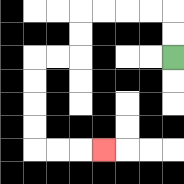{'start': '[7, 2]', 'end': '[4, 6]', 'path_directions': 'U,U,L,L,L,L,D,D,L,L,D,D,D,D,R,R,R', 'path_coordinates': '[[7, 2], [7, 1], [7, 0], [6, 0], [5, 0], [4, 0], [3, 0], [3, 1], [3, 2], [2, 2], [1, 2], [1, 3], [1, 4], [1, 5], [1, 6], [2, 6], [3, 6], [4, 6]]'}